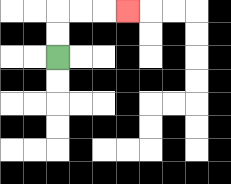{'start': '[2, 2]', 'end': '[5, 0]', 'path_directions': 'U,U,R,R,R', 'path_coordinates': '[[2, 2], [2, 1], [2, 0], [3, 0], [4, 0], [5, 0]]'}